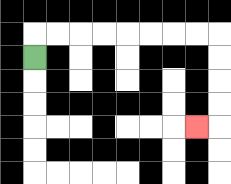{'start': '[1, 2]', 'end': '[8, 5]', 'path_directions': 'U,R,R,R,R,R,R,R,R,D,D,D,D,L', 'path_coordinates': '[[1, 2], [1, 1], [2, 1], [3, 1], [4, 1], [5, 1], [6, 1], [7, 1], [8, 1], [9, 1], [9, 2], [9, 3], [9, 4], [9, 5], [8, 5]]'}